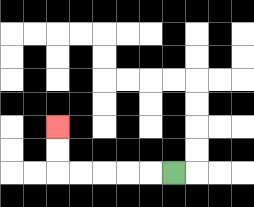{'start': '[7, 7]', 'end': '[2, 5]', 'path_directions': 'L,L,L,L,L,U,U', 'path_coordinates': '[[7, 7], [6, 7], [5, 7], [4, 7], [3, 7], [2, 7], [2, 6], [2, 5]]'}